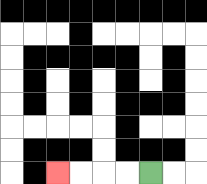{'start': '[6, 7]', 'end': '[2, 7]', 'path_directions': 'L,L,L,L', 'path_coordinates': '[[6, 7], [5, 7], [4, 7], [3, 7], [2, 7]]'}